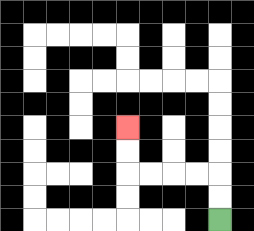{'start': '[9, 9]', 'end': '[5, 5]', 'path_directions': 'U,U,L,L,L,L,U,U', 'path_coordinates': '[[9, 9], [9, 8], [9, 7], [8, 7], [7, 7], [6, 7], [5, 7], [5, 6], [5, 5]]'}